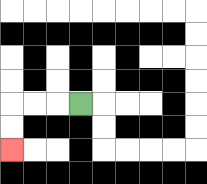{'start': '[3, 4]', 'end': '[0, 6]', 'path_directions': 'L,L,L,D,D', 'path_coordinates': '[[3, 4], [2, 4], [1, 4], [0, 4], [0, 5], [0, 6]]'}